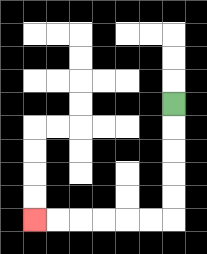{'start': '[7, 4]', 'end': '[1, 9]', 'path_directions': 'D,D,D,D,D,L,L,L,L,L,L', 'path_coordinates': '[[7, 4], [7, 5], [7, 6], [7, 7], [7, 8], [7, 9], [6, 9], [5, 9], [4, 9], [3, 9], [2, 9], [1, 9]]'}